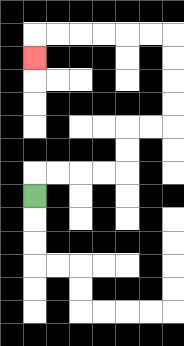{'start': '[1, 8]', 'end': '[1, 2]', 'path_directions': 'U,R,R,R,R,U,U,R,R,U,U,U,U,L,L,L,L,L,L,D', 'path_coordinates': '[[1, 8], [1, 7], [2, 7], [3, 7], [4, 7], [5, 7], [5, 6], [5, 5], [6, 5], [7, 5], [7, 4], [7, 3], [7, 2], [7, 1], [6, 1], [5, 1], [4, 1], [3, 1], [2, 1], [1, 1], [1, 2]]'}